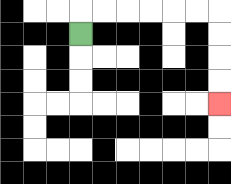{'start': '[3, 1]', 'end': '[9, 4]', 'path_directions': 'U,R,R,R,R,R,R,D,D,D,D', 'path_coordinates': '[[3, 1], [3, 0], [4, 0], [5, 0], [6, 0], [7, 0], [8, 0], [9, 0], [9, 1], [9, 2], [9, 3], [9, 4]]'}